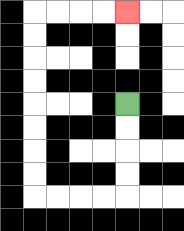{'start': '[5, 4]', 'end': '[5, 0]', 'path_directions': 'D,D,D,D,L,L,L,L,U,U,U,U,U,U,U,U,R,R,R,R', 'path_coordinates': '[[5, 4], [5, 5], [5, 6], [5, 7], [5, 8], [4, 8], [3, 8], [2, 8], [1, 8], [1, 7], [1, 6], [1, 5], [1, 4], [1, 3], [1, 2], [1, 1], [1, 0], [2, 0], [3, 0], [4, 0], [5, 0]]'}